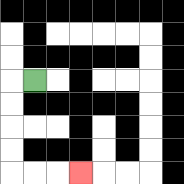{'start': '[1, 3]', 'end': '[3, 7]', 'path_directions': 'L,D,D,D,D,R,R,R', 'path_coordinates': '[[1, 3], [0, 3], [0, 4], [0, 5], [0, 6], [0, 7], [1, 7], [2, 7], [3, 7]]'}